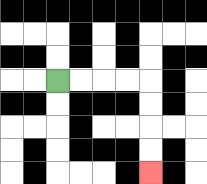{'start': '[2, 3]', 'end': '[6, 7]', 'path_directions': 'R,R,R,R,D,D,D,D', 'path_coordinates': '[[2, 3], [3, 3], [4, 3], [5, 3], [6, 3], [6, 4], [6, 5], [6, 6], [6, 7]]'}